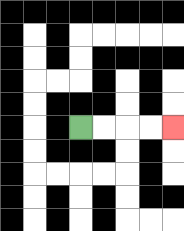{'start': '[3, 5]', 'end': '[7, 5]', 'path_directions': 'R,R,R,R', 'path_coordinates': '[[3, 5], [4, 5], [5, 5], [6, 5], [7, 5]]'}